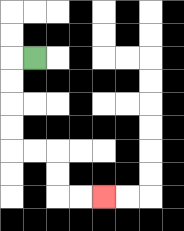{'start': '[1, 2]', 'end': '[4, 8]', 'path_directions': 'L,D,D,D,D,R,R,D,D,R,R', 'path_coordinates': '[[1, 2], [0, 2], [0, 3], [0, 4], [0, 5], [0, 6], [1, 6], [2, 6], [2, 7], [2, 8], [3, 8], [4, 8]]'}